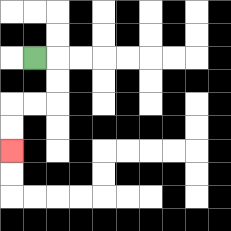{'start': '[1, 2]', 'end': '[0, 6]', 'path_directions': 'R,D,D,L,L,D,D', 'path_coordinates': '[[1, 2], [2, 2], [2, 3], [2, 4], [1, 4], [0, 4], [0, 5], [0, 6]]'}